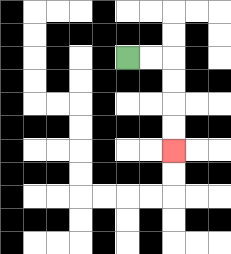{'start': '[5, 2]', 'end': '[7, 6]', 'path_directions': 'R,R,D,D,D,D', 'path_coordinates': '[[5, 2], [6, 2], [7, 2], [7, 3], [7, 4], [7, 5], [7, 6]]'}